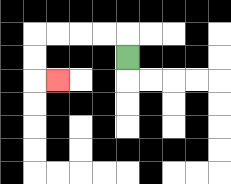{'start': '[5, 2]', 'end': '[2, 3]', 'path_directions': 'U,L,L,L,L,D,D,R', 'path_coordinates': '[[5, 2], [5, 1], [4, 1], [3, 1], [2, 1], [1, 1], [1, 2], [1, 3], [2, 3]]'}